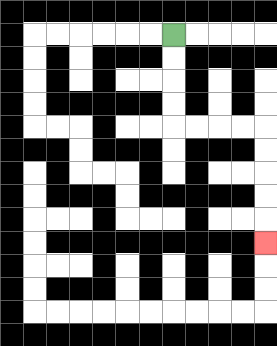{'start': '[7, 1]', 'end': '[11, 10]', 'path_directions': 'D,D,D,D,R,R,R,R,D,D,D,D,D', 'path_coordinates': '[[7, 1], [7, 2], [7, 3], [7, 4], [7, 5], [8, 5], [9, 5], [10, 5], [11, 5], [11, 6], [11, 7], [11, 8], [11, 9], [11, 10]]'}